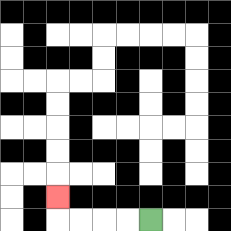{'start': '[6, 9]', 'end': '[2, 8]', 'path_directions': 'L,L,L,L,U', 'path_coordinates': '[[6, 9], [5, 9], [4, 9], [3, 9], [2, 9], [2, 8]]'}